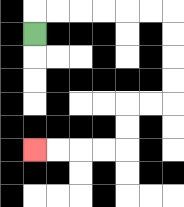{'start': '[1, 1]', 'end': '[1, 6]', 'path_directions': 'U,R,R,R,R,R,R,D,D,D,D,L,L,D,D,L,L,L,L', 'path_coordinates': '[[1, 1], [1, 0], [2, 0], [3, 0], [4, 0], [5, 0], [6, 0], [7, 0], [7, 1], [7, 2], [7, 3], [7, 4], [6, 4], [5, 4], [5, 5], [5, 6], [4, 6], [3, 6], [2, 6], [1, 6]]'}